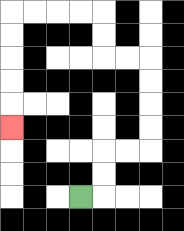{'start': '[3, 8]', 'end': '[0, 5]', 'path_directions': 'R,U,U,R,R,U,U,U,U,L,L,U,U,L,L,L,L,D,D,D,D,D', 'path_coordinates': '[[3, 8], [4, 8], [4, 7], [4, 6], [5, 6], [6, 6], [6, 5], [6, 4], [6, 3], [6, 2], [5, 2], [4, 2], [4, 1], [4, 0], [3, 0], [2, 0], [1, 0], [0, 0], [0, 1], [0, 2], [0, 3], [0, 4], [0, 5]]'}